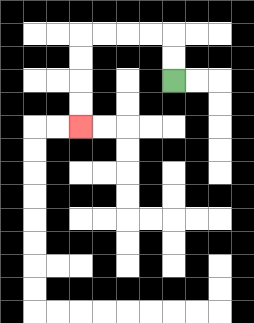{'start': '[7, 3]', 'end': '[3, 5]', 'path_directions': 'U,U,L,L,L,L,D,D,D,D', 'path_coordinates': '[[7, 3], [7, 2], [7, 1], [6, 1], [5, 1], [4, 1], [3, 1], [3, 2], [3, 3], [3, 4], [3, 5]]'}